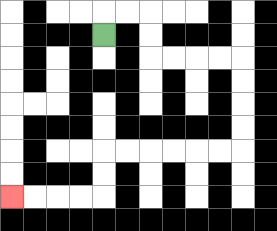{'start': '[4, 1]', 'end': '[0, 8]', 'path_directions': 'U,R,R,D,D,R,R,R,R,D,D,D,D,L,L,L,L,L,L,D,D,L,L,L,L', 'path_coordinates': '[[4, 1], [4, 0], [5, 0], [6, 0], [6, 1], [6, 2], [7, 2], [8, 2], [9, 2], [10, 2], [10, 3], [10, 4], [10, 5], [10, 6], [9, 6], [8, 6], [7, 6], [6, 6], [5, 6], [4, 6], [4, 7], [4, 8], [3, 8], [2, 8], [1, 8], [0, 8]]'}